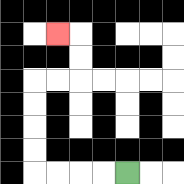{'start': '[5, 7]', 'end': '[2, 1]', 'path_directions': 'L,L,L,L,U,U,U,U,R,R,U,U,L', 'path_coordinates': '[[5, 7], [4, 7], [3, 7], [2, 7], [1, 7], [1, 6], [1, 5], [1, 4], [1, 3], [2, 3], [3, 3], [3, 2], [3, 1], [2, 1]]'}